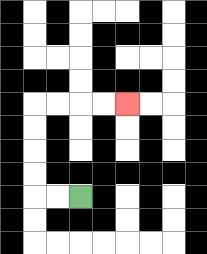{'start': '[3, 8]', 'end': '[5, 4]', 'path_directions': 'L,L,U,U,U,U,R,R,R,R', 'path_coordinates': '[[3, 8], [2, 8], [1, 8], [1, 7], [1, 6], [1, 5], [1, 4], [2, 4], [3, 4], [4, 4], [5, 4]]'}